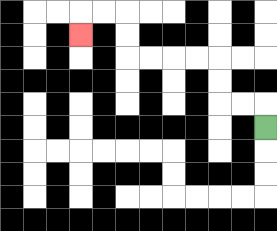{'start': '[11, 5]', 'end': '[3, 1]', 'path_directions': 'U,L,L,U,U,L,L,L,L,U,U,L,L,D', 'path_coordinates': '[[11, 5], [11, 4], [10, 4], [9, 4], [9, 3], [9, 2], [8, 2], [7, 2], [6, 2], [5, 2], [5, 1], [5, 0], [4, 0], [3, 0], [3, 1]]'}